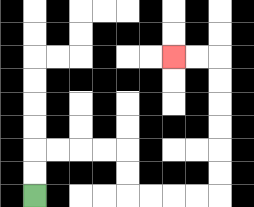{'start': '[1, 8]', 'end': '[7, 2]', 'path_directions': 'U,U,R,R,R,R,D,D,R,R,R,R,U,U,U,U,U,U,L,L', 'path_coordinates': '[[1, 8], [1, 7], [1, 6], [2, 6], [3, 6], [4, 6], [5, 6], [5, 7], [5, 8], [6, 8], [7, 8], [8, 8], [9, 8], [9, 7], [9, 6], [9, 5], [9, 4], [9, 3], [9, 2], [8, 2], [7, 2]]'}